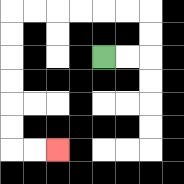{'start': '[4, 2]', 'end': '[2, 6]', 'path_directions': 'R,R,U,U,L,L,L,L,L,L,D,D,D,D,D,D,R,R', 'path_coordinates': '[[4, 2], [5, 2], [6, 2], [6, 1], [6, 0], [5, 0], [4, 0], [3, 0], [2, 0], [1, 0], [0, 0], [0, 1], [0, 2], [0, 3], [0, 4], [0, 5], [0, 6], [1, 6], [2, 6]]'}